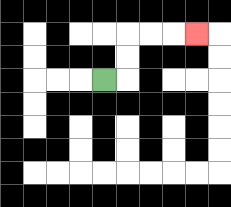{'start': '[4, 3]', 'end': '[8, 1]', 'path_directions': 'R,U,U,R,R,R', 'path_coordinates': '[[4, 3], [5, 3], [5, 2], [5, 1], [6, 1], [7, 1], [8, 1]]'}